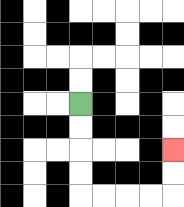{'start': '[3, 4]', 'end': '[7, 6]', 'path_directions': 'D,D,D,D,R,R,R,R,U,U', 'path_coordinates': '[[3, 4], [3, 5], [3, 6], [3, 7], [3, 8], [4, 8], [5, 8], [6, 8], [7, 8], [7, 7], [7, 6]]'}